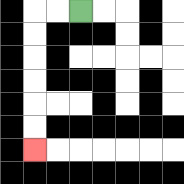{'start': '[3, 0]', 'end': '[1, 6]', 'path_directions': 'L,L,D,D,D,D,D,D', 'path_coordinates': '[[3, 0], [2, 0], [1, 0], [1, 1], [1, 2], [1, 3], [1, 4], [1, 5], [1, 6]]'}